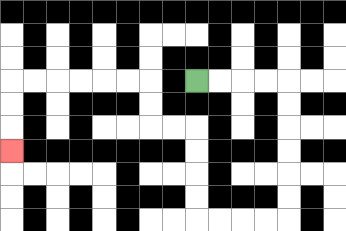{'start': '[8, 3]', 'end': '[0, 6]', 'path_directions': 'R,R,R,R,D,D,D,D,D,D,L,L,L,L,U,U,U,U,L,L,U,U,L,L,L,L,L,L,D,D,D', 'path_coordinates': '[[8, 3], [9, 3], [10, 3], [11, 3], [12, 3], [12, 4], [12, 5], [12, 6], [12, 7], [12, 8], [12, 9], [11, 9], [10, 9], [9, 9], [8, 9], [8, 8], [8, 7], [8, 6], [8, 5], [7, 5], [6, 5], [6, 4], [6, 3], [5, 3], [4, 3], [3, 3], [2, 3], [1, 3], [0, 3], [0, 4], [0, 5], [0, 6]]'}